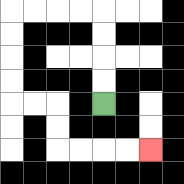{'start': '[4, 4]', 'end': '[6, 6]', 'path_directions': 'U,U,U,U,L,L,L,L,D,D,D,D,R,R,D,D,R,R,R,R', 'path_coordinates': '[[4, 4], [4, 3], [4, 2], [4, 1], [4, 0], [3, 0], [2, 0], [1, 0], [0, 0], [0, 1], [0, 2], [0, 3], [0, 4], [1, 4], [2, 4], [2, 5], [2, 6], [3, 6], [4, 6], [5, 6], [6, 6]]'}